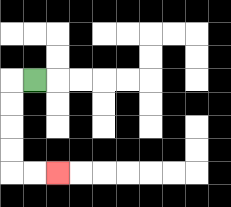{'start': '[1, 3]', 'end': '[2, 7]', 'path_directions': 'L,D,D,D,D,R,R', 'path_coordinates': '[[1, 3], [0, 3], [0, 4], [0, 5], [0, 6], [0, 7], [1, 7], [2, 7]]'}